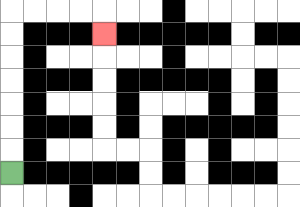{'start': '[0, 7]', 'end': '[4, 1]', 'path_directions': 'U,U,U,U,U,U,U,R,R,R,R,D', 'path_coordinates': '[[0, 7], [0, 6], [0, 5], [0, 4], [0, 3], [0, 2], [0, 1], [0, 0], [1, 0], [2, 0], [3, 0], [4, 0], [4, 1]]'}